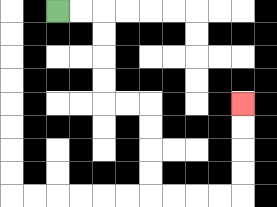{'start': '[2, 0]', 'end': '[10, 4]', 'path_directions': 'R,R,D,D,D,D,R,R,D,D,D,D,R,R,R,R,U,U,U,U', 'path_coordinates': '[[2, 0], [3, 0], [4, 0], [4, 1], [4, 2], [4, 3], [4, 4], [5, 4], [6, 4], [6, 5], [6, 6], [6, 7], [6, 8], [7, 8], [8, 8], [9, 8], [10, 8], [10, 7], [10, 6], [10, 5], [10, 4]]'}